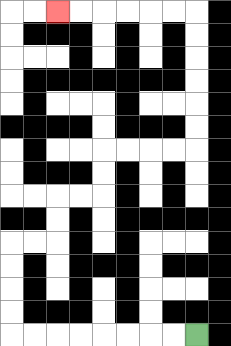{'start': '[8, 14]', 'end': '[2, 0]', 'path_directions': 'L,L,L,L,L,L,L,L,U,U,U,U,R,R,U,U,R,R,U,U,R,R,R,R,U,U,U,U,U,U,L,L,L,L,L,L', 'path_coordinates': '[[8, 14], [7, 14], [6, 14], [5, 14], [4, 14], [3, 14], [2, 14], [1, 14], [0, 14], [0, 13], [0, 12], [0, 11], [0, 10], [1, 10], [2, 10], [2, 9], [2, 8], [3, 8], [4, 8], [4, 7], [4, 6], [5, 6], [6, 6], [7, 6], [8, 6], [8, 5], [8, 4], [8, 3], [8, 2], [8, 1], [8, 0], [7, 0], [6, 0], [5, 0], [4, 0], [3, 0], [2, 0]]'}